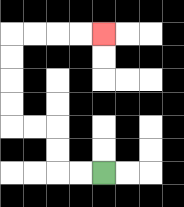{'start': '[4, 7]', 'end': '[4, 1]', 'path_directions': 'L,L,U,U,L,L,U,U,U,U,R,R,R,R', 'path_coordinates': '[[4, 7], [3, 7], [2, 7], [2, 6], [2, 5], [1, 5], [0, 5], [0, 4], [0, 3], [0, 2], [0, 1], [1, 1], [2, 1], [3, 1], [4, 1]]'}